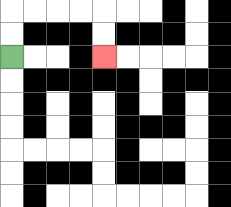{'start': '[0, 2]', 'end': '[4, 2]', 'path_directions': 'U,U,R,R,R,R,D,D', 'path_coordinates': '[[0, 2], [0, 1], [0, 0], [1, 0], [2, 0], [3, 0], [4, 0], [4, 1], [4, 2]]'}